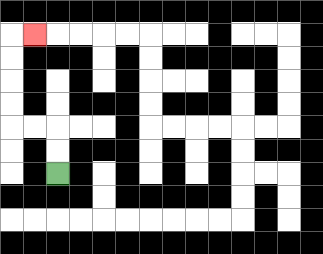{'start': '[2, 7]', 'end': '[1, 1]', 'path_directions': 'U,U,L,L,U,U,U,U,R', 'path_coordinates': '[[2, 7], [2, 6], [2, 5], [1, 5], [0, 5], [0, 4], [0, 3], [0, 2], [0, 1], [1, 1]]'}